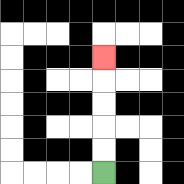{'start': '[4, 7]', 'end': '[4, 2]', 'path_directions': 'U,U,U,U,U', 'path_coordinates': '[[4, 7], [4, 6], [4, 5], [4, 4], [4, 3], [4, 2]]'}